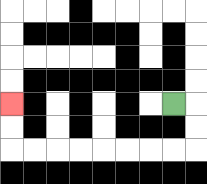{'start': '[7, 4]', 'end': '[0, 4]', 'path_directions': 'R,D,D,L,L,L,L,L,L,L,L,U,U', 'path_coordinates': '[[7, 4], [8, 4], [8, 5], [8, 6], [7, 6], [6, 6], [5, 6], [4, 6], [3, 6], [2, 6], [1, 6], [0, 6], [0, 5], [0, 4]]'}